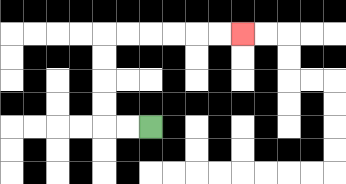{'start': '[6, 5]', 'end': '[10, 1]', 'path_directions': 'L,L,U,U,U,U,R,R,R,R,R,R', 'path_coordinates': '[[6, 5], [5, 5], [4, 5], [4, 4], [4, 3], [4, 2], [4, 1], [5, 1], [6, 1], [7, 1], [8, 1], [9, 1], [10, 1]]'}